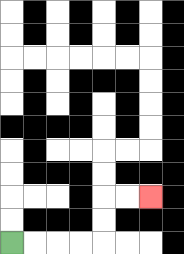{'start': '[0, 10]', 'end': '[6, 8]', 'path_directions': 'R,R,R,R,U,U,R,R', 'path_coordinates': '[[0, 10], [1, 10], [2, 10], [3, 10], [4, 10], [4, 9], [4, 8], [5, 8], [6, 8]]'}